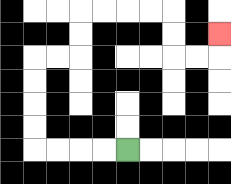{'start': '[5, 6]', 'end': '[9, 1]', 'path_directions': 'L,L,L,L,U,U,U,U,R,R,U,U,R,R,R,R,D,D,R,R,U', 'path_coordinates': '[[5, 6], [4, 6], [3, 6], [2, 6], [1, 6], [1, 5], [1, 4], [1, 3], [1, 2], [2, 2], [3, 2], [3, 1], [3, 0], [4, 0], [5, 0], [6, 0], [7, 0], [7, 1], [7, 2], [8, 2], [9, 2], [9, 1]]'}